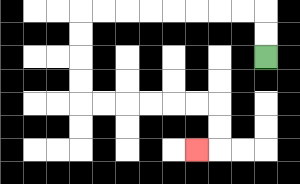{'start': '[11, 2]', 'end': '[8, 6]', 'path_directions': 'U,U,L,L,L,L,L,L,L,L,D,D,D,D,R,R,R,R,R,R,D,D,L', 'path_coordinates': '[[11, 2], [11, 1], [11, 0], [10, 0], [9, 0], [8, 0], [7, 0], [6, 0], [5, 0], [4, 0], [3, 0], [3, 1], [3, 2], [3, 3], [3, 4], [4, 4], [5, 4], [6, 4], [7, 4], [8, 4], [9, 4], [9, 5], [9, 6], [8, 6]]'}